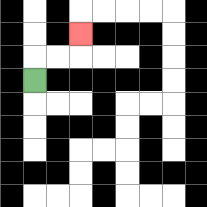{'start': '[1, 3]', 'end': '[3, 1]', 'path_directions': 'U,R,R,U', 'path_coordinates': '[[1, 3], [1, 2], [2, 2], [3, 2], [3, 1]]'}